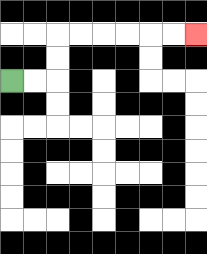{'start': '[0, 3]', 'end': '[8, 1]', 'path_directions': 'R,R,U,U,R,R,R,R,R,R', 'path_coordinates': '[[0, 3], [1, 3], [2, 3], [2, 2], [2, 1], [3, 1], [4, 1], [5, 1], [6, 1], [7, 1], [8, 1]]'}